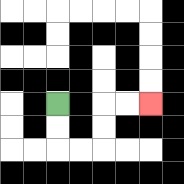{'start': '[2, 4]', 'end': '[6, 4]', 'path_directions': 'D,D,R,R,U,U,R,R', 'path_coordinates': '[[2, 4], [2, 5], [2, 6], [3, 6], [4, 6], [4, 5], [4, 4], [5, 4], [6, 4]]'}